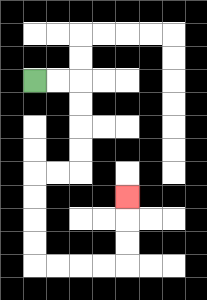{'start': '[1, 3]', 'end': '[5, 8]', 'path_directions': 'R,R,D,D,D,D,L,L,D,D,D,D,R,R,R,R,U,U,U', 'path_coordinates': '[[1, 3], [2, 3], [3, 3], [3, 4], [3, 5], [3, 6], [3, 7], [2, 7], [1, 7], [1, 8], [1, 9], [1, 10], [1, 11], [2, 11], [3, 11], [4, 11], [5, 11], [5, 10], [5, 9], [5, 8]]'}